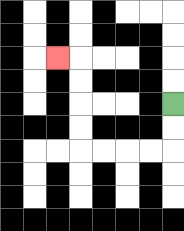{'start': '[7, 4]', 'end': '[2, 2]', 'path_directions': 'D,D,L,L,L,L,U,U,U,U,L', 'path_coordinates': '[[7, 4], [7, 5], [7, 6], [6, 6], [5, 6], [4, 6], [3, 6], [3, 5], [3, 4], [3, 3], [3, 2], [2, 2]]'}